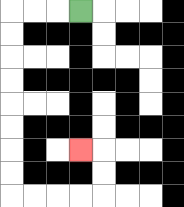{'start': '[3, 0]', 'end': '[3, 6]', 'path_directions': 'L,L,L,D,D,D,D,D,D,D,D,R,R,R,R,U,U,L', 'path_coordinates': '[[3, 0], [2, 0], [1, 0], [0, 0], [0, 1], [0, 2], [0, 3], [0, 4], [0, 5], [0, 6], [0, 7], [0, 8], [1, 8], [2, 8], [3, 8], [4, 8], [4, 7], [4, 6], [3, 6]]'}